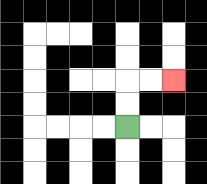{'start': '[5, 5]', 'end': '[7, 3]', 'path_directions': 'U,U,R,R', 'path_coordinates': '[[5, 5], [5, 4], [5, 3], [6, 3], [7, 3]]'}